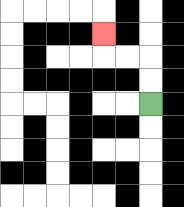{'start': '[6, 4]', 'end': '[4, 1]', 'path_directions': 'U,U,L,L,U', 'path_coordinates': '[[6, 4], [6, 3], [6, 2], [5, 2], [4, 2], [4, 1]]'}